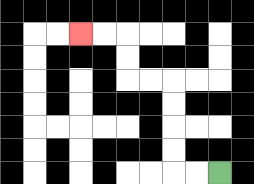{'start': '[9, 7]', 'end': '[3, 1]', 'path_directions': 'L,L,U,U,U,U,L,L,U,U,L,L', 'path_coordinates': '[[9, 7], [8, 7], [7, 7], [7, 6], [7, 5], [7, 4], [7, 3], [6, 3], [5, 3], [5, 2], [5, 1], [4, 1], [3, 1]]'}